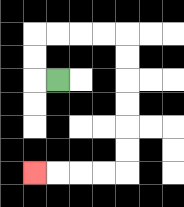{'start': '[2, 3]', 'end': '[1, 7]', 'path_directions': 'L,U,U,R,R,R,R,D,D,D,D,D,D,L,L,L,L', 'path_coordinates': '[[2, 3], [1, 3], [1, 2], [1, 1], [2, 1], [3, 1], [4, 1], [5, 1], [5, 2], [5, 3], [5, 4], [5, 5], [5, 6], [5, 7], [4, 7], [3, 7], [2, 7], [1, 7]]'}